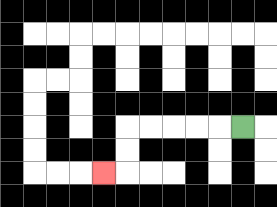{'start': '[10, 5]', 'end': '[4, 7]', 'path_directions': 'L,L,L,L,L,D,D,L', 'path_coordinates': '[[10, 5], [9, 5], [8, 5], [7, 5], [6, 5], [5, 5], [5, 6], [5, 7], [4, 7]]'}